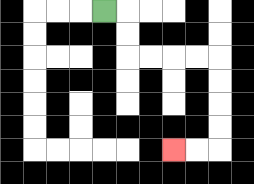{'start': '[4, 0]', 'end': '[7, 6]', 'path_directions': 'R,D,D,R,R,R,R,D,D,D,D,L,L', 'path_coordinates': '[[4, 0], [5, 0], [5, 1], [5, 2], [6, 2], [7, 2], [8, 2], [9, 2], [9, 3], [9, 4], [9, 5], [9, 6], [8, 6], [7, 6]]'}